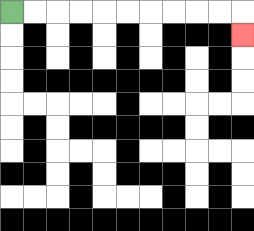{'start': '[0, 0]', 'end': '[10, 1]', 'path_directions': 'R,R,R,R,R,R,R,R,R,R,D', 'path_coordinates': '[[0, 0], [1, 0], [2, 0], [3, 0], [4, 0], [5, 0], [6, 0], [7, 0], [8, 0], [9, 0], [10, 0], [10, 1]]'}